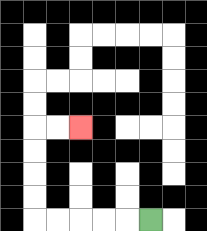{'start': '[6, 9]', 'end': '[3, 5]', 'path_directions': 'L,L,L,L,L,U,U,U,U,R,R', 'path_coordinates': '[[6, 9], [5, 9], [4, 9], [3, 9], [2, 9], [1, 9], [1, 8], [1, 7], [1, 6], [1, 5], [2, 5], [3, 5]]'}